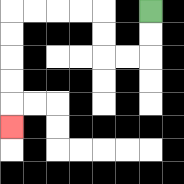{'start': '[6, 0]', 'end': '[0, 5]', 'path_directions': 'D,D,L,L,U,U,L,L,L,L,D,D,D,D,D', 'path_coordinates': '[[6, 0], [6, 1], [6, 2], [5, 2], [4, 2], [4, 1], [4, 0], [3, 0], [2, 0], [1, 0], [0, 0], [0, 1], [0, 2], [0, 3], [0, 4], [0, 5]]'}